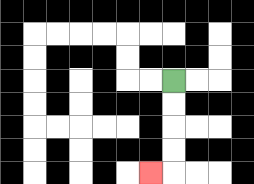{'start': '[7, 3]', 'end': '[6, 7]', 'path_directions': 'D,D,D,D,L', 'path_coordinates': '[[7, 3], [7, 4], [7, 5], [7, 6], [7, 7], [6, 7]]'}